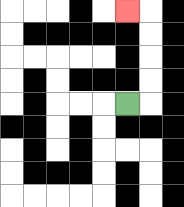{'start': '[5, 4]', 'end': '[5, 0]', 'path_directions': 'R,U,U,U,U,L', 'path_coordinates': '[[5, 4], [6, 4], [6, 3], [6, 2], [6, 1], [6, 0], [5, 0]]'}